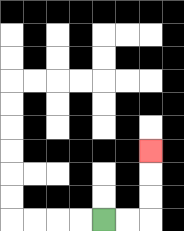{'start': '[4, 9]', 'end': '[6, 6]', 'path_directions': 'R,R,U,U,U', 'path_coordinates': '[[4, 9], [5, 9], [6, 9], [6, 8], [6, 7], [6, 6]]'}